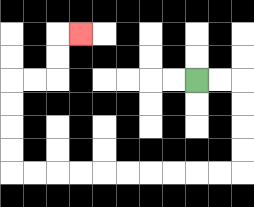{'start': '[8, 3]', 'end': '[3, 1]', 'path_directions': 'R,R,D,D,D,D,L,L,L,L,L,L,L,L,L,L,U,U,U,U,R,R,U,U,R', 'path_coordinates': '[[8, 3], [9, 3], [10, 3], [10, 4], [10, 5], [10, 6], [10, 7], [9, 7], [8, 7], [7, 7], [6, 7], [5, 7], [4, 7], [3, 7], [2, 7], [1, 7], [0, 7], [0, 6], [0, 5], [0, 4], [0, 3], [1, 3], [2, 3], [2, 2], [2, 1], [3, 1]]'}